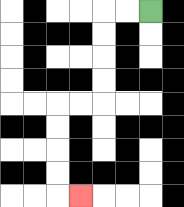{'start': '[6, 0]', 'end': '[3, 8]', 'path_directions': 'L,L,D,D,D,D,L,L,D,D,D,D,R', 'path_coordinates': '[[6, 0], [5, 0], [4, 0], [4, 1], [4, 2], [4, 3], [4, 4], [3, 4], [2, 4], [2, 5], [2, 6], [2, 7], [2, 8], [3, 8]]'}